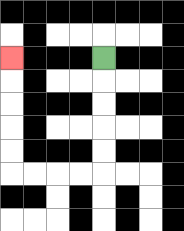{'start': '[4, 2]', 'end': '[0, 2]', 'path_directions': 'D,D,D,D,D,L,L,L,L,U,U,U,U,U', 'path_coordinates': '[[4, 2], [4, 3], [4, 4], [4, 5], [4, 6], [4, 7], [3, 7], [2, 7], [1, 7], [0, 7], [0, 6], [0, 5], [0, 4], [0, 3], [0, 2]]'}